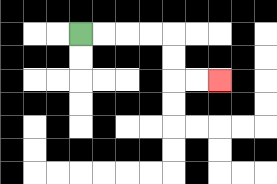{'start': '[3, 1]', 'end': '[9, 3]', 'path_directions': 'R,R,R,R,D,D,R,R', 'path_coordinates': '[[3, 1], [4, 1], [5, 1], [6, 1], [7, 1], [7, 2], [7, 3], [8, 3], [9, 3]]'}